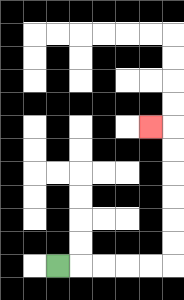{'start': '[2, 11]', 'end': '[6, 5]', 'path_directions': 'R,R,R,R,R,U,U,U,U,U,U,L', 'path_coordinates': '[[2, 11], [3, 11], [4, 11], [5, 11], [6, 11], [7, 11], [7, 10], [7, 9], [7, 8], [7, 7], [7, 6], [7, 5], [6, 5]]'}